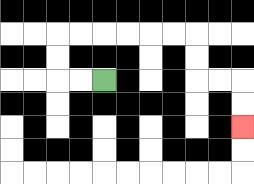{'start': '[4, 3]', 'end': '[10, 5]', 'path_directions': 'L,L,U,U,R,R,R,R,R,R,D,D,R,R,D,D', 'path_coordinates': '[[4, 3], [3, 3], [2, 3], [2, 2], [2, 1], [3, 1], [4, 1], [5, 1], [6, 1], [7, 1], [8, 1], [8, 2], [8, 3], [9, 3], [10, 3], [10, 4], [10, 5]]'}